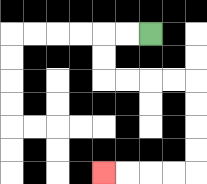{'start': '[6, 1]', 'end': '[4, 7]', 'path_directions': 'L,L,D,D,R,R,R,R,D,D,D,D,L,L,L,L', 'path_coordinates': '[[6, 1], [5, 1], [4, 1], [4, 2], [4, 3], [5, 3], [6, 3], [7, 3], [8, 3], [8, 4], [8, 5], [8, 6], [8, 7], [7, 7], [6, 7], [5, 7], [4, 7]]'}